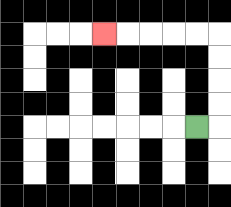{'start': '[8, 5]', 'end': '[4, 1]', 'path_directions': 'R,U,U,U,U,L,L,L,L,L', 'path_coordinates': '[[8, 5], [9, 5], [9, 4], [9, 3], [9, 2], [9, 1], [8, 1], [7, 1], [6, 1], [5, 1], [4, 1]]'}